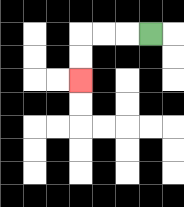{'start': '[6, 1]', 'end': '[3, 3]', 'path_directions': 'L,L,L,D,D', 'path_coordinates': '[[6, 1], [5, 1], [4, 1], [3, 1], [3, 2], [3, 3]]'}